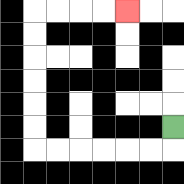{'start': '[7, 5]', 'end': '[5, 0]', 'path_directions': 'D,L,L,L,L,L,L,U,U,U,U,U,U,R,R,R,R', 'path_coordinates': '[[7, 5], [7, 6], [6, 6], [5, 6], [4, 6], [3, 6], [2, 6], [1, 6], [1, 5], [1, 4], [1, 3], [1, 2], [1, 1], [1, 0], [2, 0], [3, 0], [4, 0], [5, 0]]'}